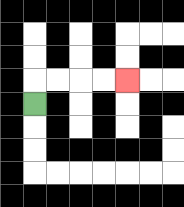{'start': '[1, 4]', 'end': '[5, 3]', 'path_directions': 'U,R,R,R,R', 'path_coordinates': '[[1, 4], [1, 3], [2, 3], [3, 3], [4, 3], [5, 3]]'}